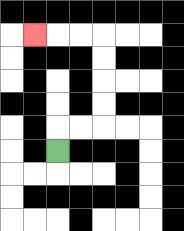{'start': '[2, 6]', 'end': '[1, 1]', 'path_directions': 'U,R,R,U,U,U,U,L,L,L', 'path_coordinates': '[[2, 6], [2, 5], [3, 5], [4, 5], [4, 4], [4, 3], [4, 2], [4, 1], [3, 1], [2, 1], [1, 1]]'}